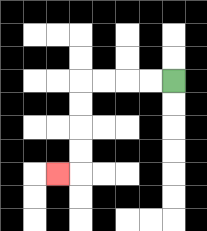{'start': '[7, 3]', 'end': '[2, 7]', 'path_directions': 'L,L,L,L,D,D,D,D,L', 'path_coordinates': '[[7, 3], [6, 3], [5, 3], [4, 3], [3, 3], [3, 4], [3, 5], [3, 6], [3, 7], [2, 7]]'}